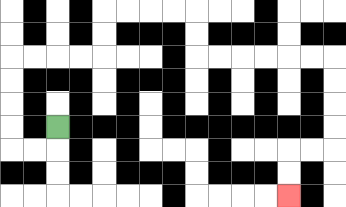{'start': '[2, 5]', 'end': '[12, 8]', 'path_directions': 'D,L,L,U,U,U,U,R,R,R,R,U,U,R,R,R,R,D,D,R,R,R,R,R,R,D,D,D,D,L,L,D,D', 'path_coordinates': '[[2, 5], [2, 6], [1, 6], [0, 6], [0, 5], [0, 4], [0, 3], [0, 2], [1, 2], [2, 2], [3, 2], [4, 2], [4, 1], [4, 0], [5, 0], [6, 0], [7, 0], [8, 0], [8, 1], [8, 2], [9, 2], [10, 2], [11, 2], [12, 2], [13, 2], [14, 2], [14, 3], [14, 4], [14, 5], [14, 6], [13, 6], [12, 6], [12, 7], [12, 8]]'}